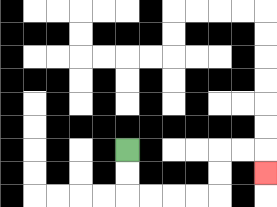{'start': '[5, 6]', 'end': '[11, 7]', 'path_directions': 'D,D,R,R,R,R,U,U,R,R,D', 'path_coordinates': '[[5, 6], [5, 7], [5, 8], [6, 8], [7, 8], [8, 8], [9, 8], [9, 7], [9, 6], [10, 6], [11, 6], [11, 7]]'}